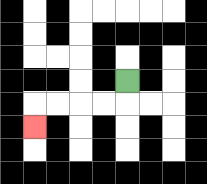{'start': '[5, 3]', 'end': '[1, 5]', 'path_directions': 'D,L,L,L,L,D', 'path_coordinates': '[[5, 3], [5, 4], [4, 4], [3, 4], [2, 4], [1, 4], [1, 5]]'}